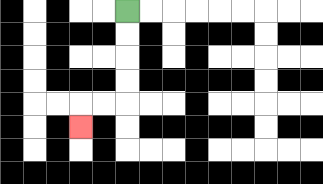{'start': '[5, 0]', 'end': '[3, 5]', 'path_directions': 'D,D,D,D,L,L,D', 'path_coordinates': '[[5, 0], [5, 1], [5, 2], [5, 3], [5, 4], [4, 4], [3, 4], [3, 5]]'}